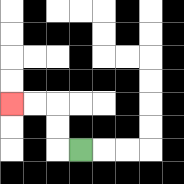{'start': '[3, 6]', 'end': '[0, 4]', 'path_directions': 'L,U,U,L,L', 'path_coordinates': '[[3, 6], [2, 6], [2, 5], [2, 4], [1, 4], [0, 4]]'}